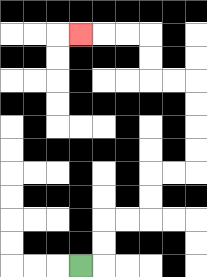{'start': '[3, 11]', 'end': '[3, 1]', 'path_directions': 'R,U,U,R,R,U,U,R,R,U,U,U,U,L,L,U,U,L,L,L', 'path_coordinates': '[[3, 11], [4, 11], [4, 10], [4, 9], [5, 9], [6, 9], [6, 8], [6, 7], [7, 7], [8, 7], [8, 6], [8, 5], [8, 4], [8, 3], [7, 3], [6, 3], [6, 2], [6, 1], [5, 1], [4, 1], [3, 1]]'}